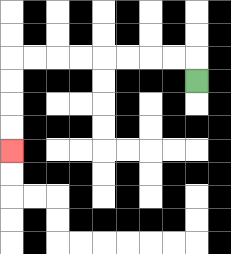{'start': '[8, 3]', 'end': '[0, 6]', 'path_directions': 'U,L,L,L,L,L,L,L,L,D,D,D,D', 'path_coordinates': '[[8, 3], [8, 2], [7, 2], [6, 2], [5, 2], [4, 2], [3, 2], [2, 2], [1, 2], [0, 2], [0, 3], [0, 4], [0, 5], [0, 6]]'}